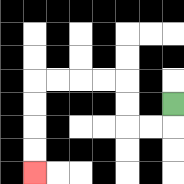{'start': '[7, 4]', 'end': '[1, 7]', 'path_directions': 'D,L,L,U,U,L,L,L,L,D,D,D,D', 'path_coordinates': '[[7, 4], [7, 5], [6, 5], [5, 5], [5, 4], [5, 3], [4, 3], [3, 3], [2, 3], [1, 3], [1, 4], [1, 5], [1, 6], [1, 7]]'}